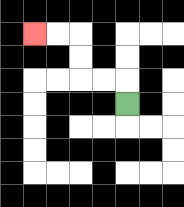{'start': '[5, 4]', 'end': '[1, 1]', 'path_directions': 'U,L,L,U,U,L,L', 'path_coordinates': '[[5, 4], [5, 3], [4, 3], [3, 3], [3, 2], [3, 1], [2, 1], [1, 1]]'}